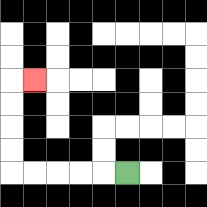{'start': '[5, 7]', 'end': '[1, 3]', 'path_directions': 'L,L,L,L,L,U,U,U,U,R', 'path_coordinates': '[[5, 7], [4, 7], [3, 7], [2, 7], [1, 7], [0, 7], [0, 6], [0, 5], [0, 4], [0, 3], [1, 3]]'}